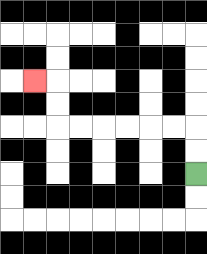{'start': '[8, 7]', 'end': '[1, 3]', 'path_directions': 'U,U,L,L,L,L,L,L,U,U,L', 'path_coordinates': '[[8, 7], [8, 6], [8, 5], [7, 5], [6, 5], [5, 5], [4, 5], [3, 5], [2, 5], [2, 4], [2, 3], [1, 3]]'}